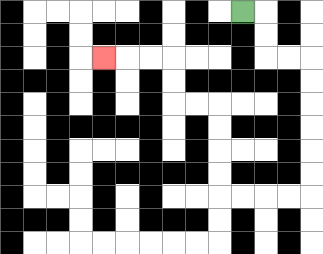{'start': '[10, 0]', 'end': '[4, 2]', 'path_directions': 'R,D,D,R,R,D,D,D,D,D,D,L,L,L,L,U,U,U,U,L,L,U,U,L,L,L', 'path_coordinates': '[[10, 0], [11, 0], [11, 1], [11, 2], [12, 2], [13, 2], [13, 3], [13, 4], [13, 5], [13, 6], [13, 7], [13, 8], [12, 8], [11, 8], [10, 8], [9, 8], [9, 7], [9, 6], [9, 5], [9, 4], [8, 4], [7, 4], [7, 3], [7, 2], [6, 2], [5, 2], [4, 2]]'}